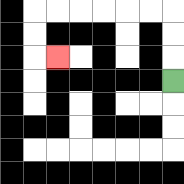{'start': '[7, 3]', 'end': '[2, 2]', 'path_directions': 'U,U,U,L,L,L,L,L,L,D,D,R', 'path_coordinates': '[[7, 3], [7, 2], [7, 1], [7, 0], [6, 0], [5, 0], [4, 0], [3, 0], [2, 0], [1, 0], [1, 1], [1, 2], [2, 2]]'}